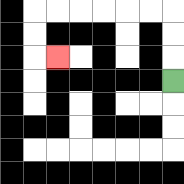{'start': '[7, 3]', 'end': '[2, 2]', 'path_directions': 'U,U,U,L,L,L,L,L,L,D,D,R', 'path_coordinates': '[[7, 3], [7, 2], [7, 1], [7, 0], [6, 0], [5, 0], [4, 0], [3, 0], [2, 0], [1, 0], [1, 1], [1, 2], [2, 2]]'}